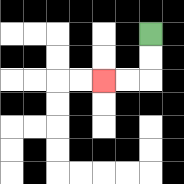{'start': '[6, 1]', 'end': '[4, 3]', 'path_directions': 'D,D,L,L', 'path_coordinates': '[[6, 1], [6, 2], [6, 3], [5, 3], [4, 3]]'}